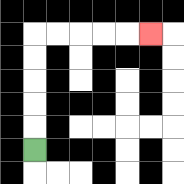{'start': '[1, 6]', 'end': '[6, 1]', 'path_directions': 'U,U,U,U,U,R,R,R,R,R', 'path_coordinates': '[[1, 6], [1, 5], [1, 4], [1, 3], [1, 2], [1, 1], [2, 1], [3, 1], [4, 1], [5, 1], [6, 1]]'}